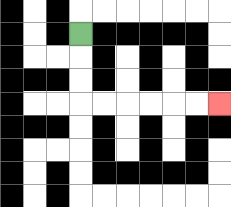{'start': '[3, 1]', 'end': '[9, 4]', 'path_directions': 'D,D,D,R,R,R,R,R,R', 'path_coordinates': '[[3, 1], [3, 2], [3, 3], [3, 4], [4, 4], [5, 4], [6, 4], [7, 4], [8, 4], [9, 4]]'}